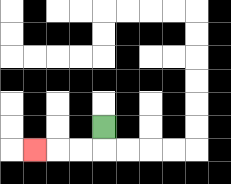{'start': '[4, 5]', 'end': '[1, 6]', 'path_directions': 'D,L,L,L', 'path_coordinates': '[[4, 5], [4, 6], [3, 6], [2, 6], [1, 6]]'}